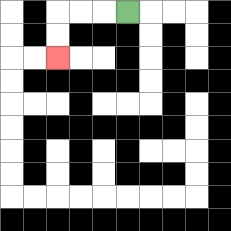{'start': '[5, 0]', 'end': '[2, 2]', 'path_directions': 'L,L,L,D,D', 'path_coordinates': '[[5, 0], [4, 0], [3, 0], [2, 0], [2, 1], [2, 2]]'}